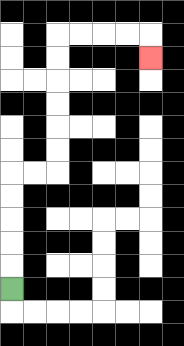{'start': '[0, 12]', 'end': '[6, 2]', 'path_directions': 'U,U,U,U,U,R,R,U,U,U,U,U,U,R,R,R,R,D', 'path_coordinates': '[[0, 12], [0, 11], [0, 10], [0, 9], [0, 8], [0, 7], [1, 7], [2, 7], [2, 6], [2, 5], [2, 4], [2, 3], [2, 2], [2, 1], [3, 1], [4, 1], [5, 1], [6, 1], [6, 2]]'}